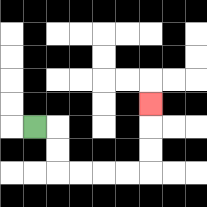{'start': '[1, 5]', 'end': '[6, 4]', 'path_directions': 'R,D,D,R,R,R,R,U,U,U', 'path_coordinates': '[[1, 5], [2, 5], [2, 6], [2, 7], [3, 7], [4, 7], [5, 7], [6, 7], [6, 6], [6, 5], [6, 4]]'}